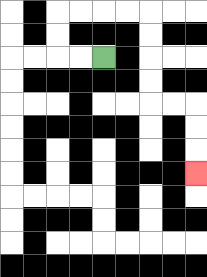{'start': '[4, 2]', 'end': '[8, 7]', 'path_directions': 'L,L,U,U,R,R,R,R,D,D,D,D,R,R,D,D,D', 'path_coordinates': '[[4, 2], [3, 2], [2, 2], [2, 1], [2, 0], [3, 0], [4, 0], [5, 0], [6, 0], [6, 1], [6, 2], [6, 3], [6, 4], [7, 4], [8, 4], [8, 5], [8, 6], [8, 7]]'}